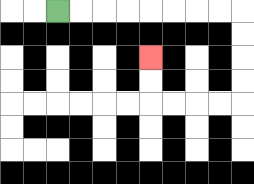{'start': '[2, 0]', 'end': '[6, 2]', 'path_directions': 'R,R,R,R,R,R,R,R,D,D,D,D,L,L,L,L,U,U', 'path_coordinates': '[[2, 0], [3, 0], [4, 0], [5, 0], [6, 0], [7, 0], [8, 0], [9, 0], [10, 0], [10, 1], [10, 2], [10, 3], [10, 4], [9, 4], [8, 4], [7, 4], [6, 4], [6, 3], [6, 2]]'}